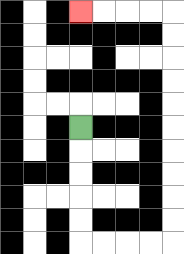{'start': '[3, 5]', 'end': '[3, 0]', 'path_directions': 'D,D,D,D,D,R,R,R,R,U,U,U,U,U,U,U,U,U,U,L,L,L,L', 'path_coordinates': '[[3, 5], [3, 6], [3, 7], [3, 8], [3, 9], [3, 10], [4, 10], [5, 10], [6, 10], [7, 10], [7, 9], [7, 8], [7, 7], [7, 6], [7, 5], [7, 4], [7, 3], [7, 2], [7, 1], [7, 0], [6, 0], [5, 0], [4, 0], [3, 0]]'}